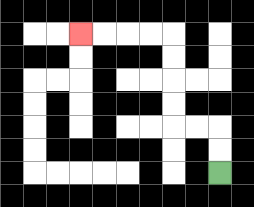{'start': '[9, 7]', 'end': '[3, 1]', 'path_directions': 'U,U,L,L,U,U,U,U,L,L,L,L', 'path_coordinates': '[[9, 7], [9, 6], [9, 5], [8, 5], [7, 5], [7, 4], [7, 3], [7, 2], [7, 1], [6, 1], [5, 1], [4, 1], [3, 1]]'}